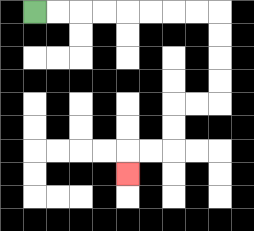{'start': '[1, 0]', 'end': '[5, 7]', 'path_directions': 'R,R,R,R,R,R,R,R,D,D,D,D,L,L,D,D,L,L,D', 'path_coordinates': '[[1, 0], [2, 0], [3, 0], [4, 0], [5, 0], [6, 0], [7, 0], [8, 0], [9, 0], [9, 1], [9, 2], [9, 3], [9, 4], [8, 4], [7, 4], [7, 5], [7, 6], [6, 6], [5, 6], [5, 7]]'}